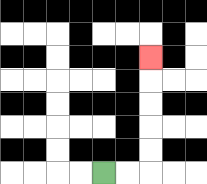{'start': '[4, 7]', 'end': '[6, 2]', 'path_directions': 'R,R,U,U,U,U,U', 'path_coordinates': '[[4, 7], [5, 7], [6, 7], [6, 6], [6, 5], [6, 4], [6, 3], [6, 2]]'}